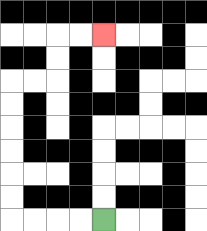{'start': '[4, 9]', 'end': '[4, 1]', 'path_directions': 'L,L,L,L,U,U,U,U,U,U,R,R,U,U,R,R', 'path_coordinates': '[[4, 9], [3, 9], [2, 9], [1, 9], [0, 9], [0, 8], [0, 7], [0, 6], [0, 5], [0, 4], [0, 3], [1, 3], [2, 3], [2, 2], [2, 1], [3, 1], [4, 1]]'}